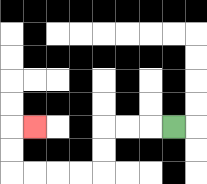{'start': '[7, 5]', 'end': '[1, 5]', 'path_directions': 'L,L,L,D,D,L,L,L,L,U,U,R', 'path_coordinates': '[[7, 5], [6, 5], [5, 5], [4, 5], [4, 6], [4, 7], [3, 7], [2, 7], [1, 7], [0, 7], [0, 6], [0, 5], [1, 5]]'}